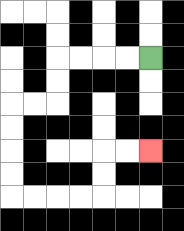{'start': '[6, 2]', 'end': '[6, 6]', 'path_directions': 'L,L,L,L,D,D,L,L,D,D,D,D,R,R,R,R,U,U,R,R', 'path_coordinates': '[[6, 2], [5, 2], [4, 2], [3, 2], [2, 2], [2, 3], [2, 4], [1, 4], [0, 4], [0, 5], [0, 6], [0, 7], [0, 8], [1, 8], [2, 8], [3, 8], [4, 8], [4, 7], [4, 6], [5, 6], [6, 6]]'}